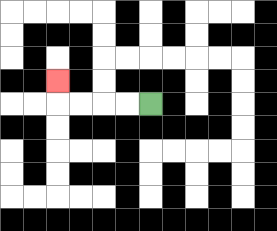{'start': '[6, 4]', 'end': '[2, 3]', 'path_directions': 'L,L,L,L,U', 'path_coordinates': '[[6, 4], [5, 4], [4, 4], [3, 4], [2, 4], [2, 3]]'}